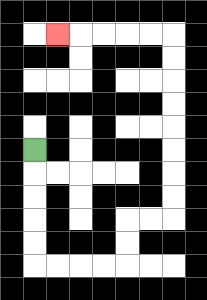{'start': '[1, 6]', 'end': '[2, 1]', 'path_directions': 'D,D,D,D,D,R,R,R,R,U,U,R,R,U,U,U,U,U,U,U,U,L,L,L,L,L', 'path_coordinates': '[[1, 6], [1, 7], [1, 8], [1, 9], [1, 10], [1, 11], [2, 11], [3, 11], [4, 11], [5, 11], [5, 10], [5, 9], [6, 9], [7, 9], [7, 8], [7, 7], [7, 6], [7, 5], [7, 4], [7, 3], [7, 2], [7, 1], [6, 1], [5, 1], [4, 1], [3, 1], [2, 1]]'}